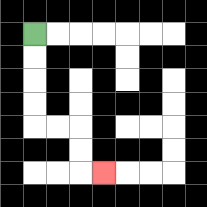{'start': '[1, 1]', 'end': '[4, 7]', 'path_directions': 'D,D,D,D,R,R,D,D,R', 'path_coordinates': '[[1, 1], [1, 2], [1, 3], [1, 4], [1, 5], [2, 5], [3, 5], [3, 6], [3, 7], [4, 7]]'}